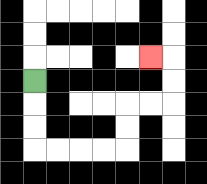{'start': '[1, 3]', 'end': '[6, 2]', 'path_directions': 'D,D,D,R,R,R,R,U,U,R,R,U,U,L', 'path_coordinates': '[[1, 3], [1, 4], [1, 5], [1, 6], [2, 6], [3, 6], [4, 6], [5, 6], [5, 5], [5, 4], [6, 4], [7, 4], [7, 3], [7, 2], [6, 2]]'}